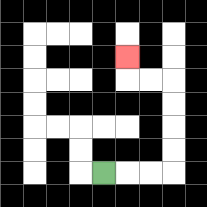{'start': '[4, 7]', 'end': '[5, 2]', 'path_directions': 'R,R,R,U,U,U,U,L,L,U', 'path_coordinates': '[[4, 7], [5, 7], [6, 7], [7, 7], [7, 6], [7, 5], [7, 4], [7, 3], [6, 3], [5, 3], [5, 2]]'}